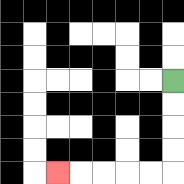{'start': '[7, 3]', 'end': '[2, 7]', 'path_directions': 'D,D,D,D,L,L,L,L,L', 'path_coordinates': '[[7, 3], [7, 4], [7, 5], [7, 6], [7, 7], [6, 7], [5, 7], [4, 7], [3, 7], [2, 7]]'}